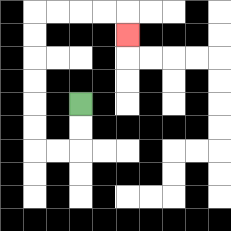{'start': '[3, 4]', 'end': '[5, 1]', 'path_directions': 'D,D,L,L,U,U,U,U,U,U,R,R,R,R,D', 'path_coordinates': '[[3, 4], [3, 5], [3, 6], [2, 6], [1, 6], [1, 5], [1, 4], [1, 3], [1, 2], [1, 1], [1, 0], [2, 0], [3, 0], [4, 0], [5, 0], [5, 1]]'}